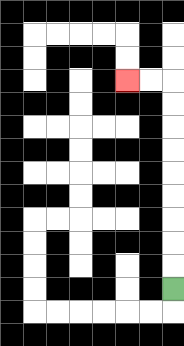{'start': '[7, 12]', 'end': '[5, 3]', 'path_directions': 'U,U,U,U,U,U,U,U,U,L,L', 'path_coordinates': '[[7, 12], [7, 11], [7, 10], [7, 9], [7, 8], [7, 7], [7, 6], [7, 5], [7, 4], [7, 3], [6, 3], [5, 3]]'}